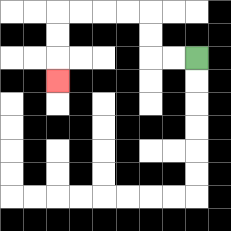{'start': '[8, 2]', 'end': '[2, 3]', 'path_directions': 'L,L,U,U,L,L,L,L,D,D,D', 'path_coordinates': '[[8, 2], [7, 2], [6, 2], [6, 1], [6, 0], [5, 0], [4, 0], [3, 0], [2, 0], [2, 1], [2, 2], [2, 3]]'}